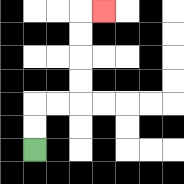{'start': '[1, 6]', 'end': '[4, 0]', 'path_directions': 'U,U,R,R,U,U,U,U,R', 'path_coordinates': '[[1, 6], [1, 5], [1, 4], [2, 4], [3, 4], [3, 3], [3, 2], [3, 1], [3, 0], [4, 0]]'}